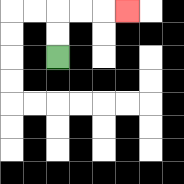{'start': '[2, 2]', 'end': '[5, 0]', 'path_directions': 'U,U,R,R,R', 'path_coordinates': '[[2, 2], [2, 1], [2, 0], [3, 0], [4, 0], [5, 0]]'}